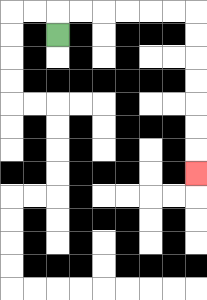{'start': '[2, 1]', 'end': '[8, 7]', 'path_directions': 'U,R,R,R,R,R,R,D,D,D,D,D,D,D', 'path_coordinates': '[[2, 1], [2, 0], [3, 0], [4, 0], [5, 0], [6, 0], [7, 0], [8, 0], [8, 1], [8, 2], [8, 3], [8, 4], [8, 5], [8, 6], [8, 7]]'}